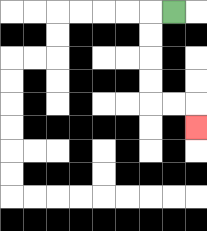{'start': '[7, 0]', 'end': '[8, 5]', 'path_directions': 'L,D,D,D,D,R,R,D', 'path_coordinates': '[[7, 0], [6, 0], [6, 1], [6, 2], [6, 3], [6, 4], [7, 4], [8, 4], [8, 5]]'}